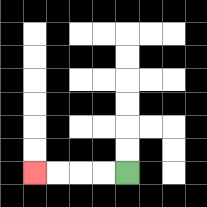{'start': '[5, 7]', 'end': '[1, 7]', 'path_directions': 'L,L,L,L', 'path_coordinates': '[[5, 7], [4, 7], [3, 7], [2, 7], [1, 7]]'}